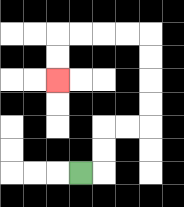{'start': '[3, 7]', 'end': '[2, 3]', 'path_directions': 'R,U,U,R,R,U,U,U,U,L,L,L,L,D,D', 'path_coordinates': '[[3, 7], [4, 7], [4, 6], [4, 5], [5, 5], [6, 5], [6, 4], [6, 3], [6, 2], [6, 1], [5, 1], [4, 1], [3, 1], [2, 1], [2, 2], [2, 3]]'}